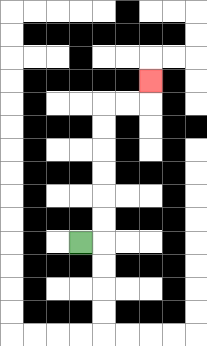{'start': '[3, 10]', 'end': '[6, 3]', 'path_directions': 'R,U,U,U,U,U,U,R,R,U', 'path_coordinates': '[[3, 10], [4, 10], [4, 9], [4, 8], [4, 7], [4, 6], [4, 5], [4, 4], [5, 4], [6, 4], [6, 3]]'}